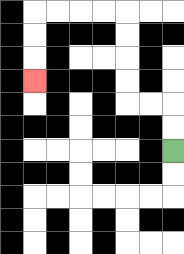{'start': '[7, 6]', 'end': '[1, 3]', 'path_directions': 'U,U,L,L,U,U,U,U,L,L,L,L,D,D,D', 'path_coordinates': '[[7, 6], [7, 5], [7, 4], [6, 4], [5, 4], [5, 3], [5, 2], [5, 1], [5, 0], [4, 0], [3, 0], [2, 0], [1, 0], [1, 1], [1, 2], [1, 3]]'}